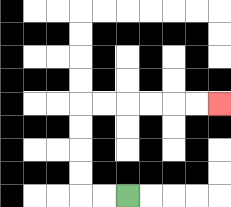{'start': '[5, 8]', 'end': '[9, 4]', 'path_directions': 'L,L,U,U,U,U,R,R,R,R,R,R', 'path_coordinates': '[[5, 8], [4, 8], [3, 8], [3, 7], [3, 6], [3, 5], [3, 4], [4, 4], [5, 4], [6, 4], [7, 4], [8, 4], [9, 4]]'}